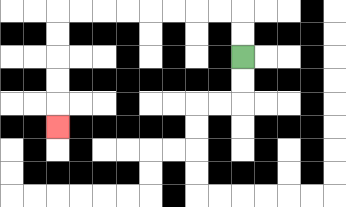{'start': '[10, 2]', 'end': '[2, 5]', 'path_directions': 'U,U,L,L,L,L,L,L,L,L,D,D,D,D,D', 'path_coordinates': '[[10, 2], [10, 1], [10, 0], [9, 0], [8, 0], [7, 0], [6, 0], [5, 0], [4, 0], [3, 0], [2, 0], [2, 1], [2, 2], [2, 3], [2, 4], [2, 5]]'}